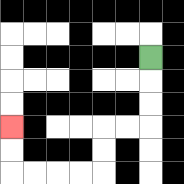{'start': '[6, 2]', 'end': '[0, 5]', 'path_directions': 'D,D,D,L,L,D,D,L,L,L,L,U,U', 'path_coordinates': '[[6, 2], [6, 3], [6, 4], [6, 5], [5, 5], [4, 5], [4, 6], [4, 7], [3, 7], [2, 7], [1, 7], [0, 7], [0, 6], [0, 5]]'}